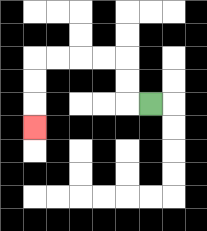{'start': '[6, 4]', 'end': '[1, 5]', 'path_directions': 'L,U,U,L,L,L,L,D,D,D', 'path_coordinates': '[[6, 4], [5, 4], [5, 3], [5, 2], [4, 2], [3, 2], [2, 2], [1, 2], [1, 3], [1, 4], [1, 5]]'}